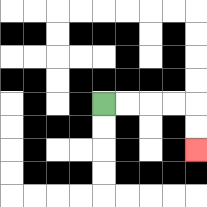{'start': '[4, 4]', 'end': '[8, 6]', 'path_directions': 'R,R,R,R,D,D', 'path_coordinates': '[[4, 4], [5, 4], [6, 4], [7, 4], [8, 4], [8, 5], [8, 6]]'}